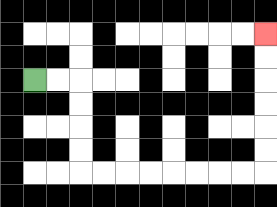{'start': '[1, 3]', 'end': '[11, 1]', 'path_directions': 'R,R,D,D,D,D,R,R,R,R,R,R,R,R,U,U,U,U,U,U', 'path_coordinates': '[[1, 3], [2, 3], [3, 3], [3, 4], [3, 5], [3, 6], [3, 7], [4, 7], [5, 7], [6, 7], [7, 7], [8, 7], [9, 7], [10, 7], [11, 7], [11, 6], [11, 5], [11, 4], [11, 3], [11, 2], [11, 1]]'}